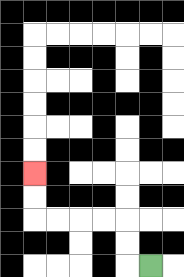{'start': '[6, 11]', 'end': '[1, 7]', 'path_directions': 'L,U,U,L,L,L,L,U,U', 'path_coordinates': '[[6, 11], [5, 11], [5, 10], [5, 9], [4, 9], [3, 9], [2, 9], [1, 9], [1, 8], [1, 7]]'}